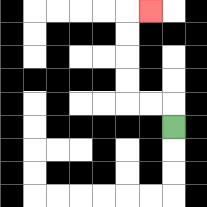{'start': '[7, 5]', 'end': '[6, 0]', 'path_directions': 'U,L,L,U,U,U,U,R', 'path_coordinates': '[[7, 5], [7, 4], [6, 4], [5, 4], [5, 3], [5, 2], [5, 1], [5, 0], [6, 0]]'}